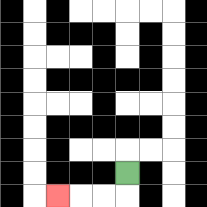{'start': '[5, 7]', 'end': '[2, 8]', 'path_directions': 'D,L,L,L', 'path_coordinates': '[[5, 7], [5, 8], [4, 8], [3, 8], [2, 8]]'}